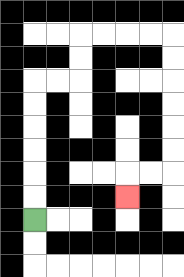{'start': '[1, 9]', 'end': '[5, 8]', 'path_directions': 'U,U,U,U,U,U,R,R,U,U,R,R,R,R,D,D,D,D,D,D,L,L,D', 'path_coordinates': '[[1, 9], [1, 8], [1, 7], [1, 6], [1, 5], [1, 4], [1, 3], [2, 3], [3, 3], [3, 2], [3, 1], [4, 1], [5, 1], [6, 1], [7, 1], [7, 2], [7, 3], [7, 4], [7, 5], [7, 6], [7, 7], [6, 7], [5, 7], [5, 8]]'}